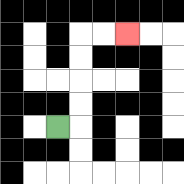{'start': '[2, 5]', 'end': '[5, 1]', 'path_directions': 'R,U,U,U,U,R,R', 'path_coordinates': '[[2, 5], [3, 5], [3, 4], [3, 3], [3, 2], [3, 1], [4, 1], [5, 1]]'}